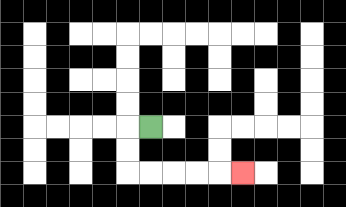{'start': '[6, 5]', 'end': '[10, 7]', 'path_directions': 'L,D,D,R,R,R,R,R', 'path_coordinates': '[[6, 5], [5, 5], [5, 6], [5, 7], [6, 7], [7, 7], [8, 7], [9, 7], [10, 7]]'}